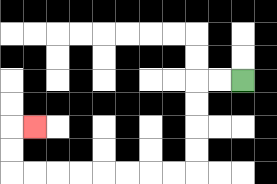{'start': '[10, 3]', 'end': '[1, 5]', 'path_directions': 'L,L,D,D,D,D,L,L,L,L,L,L,L,L,U,U,R', 'path_coordinates': '[[10, 3], [9, 3], [8, 3], [8, 4], [8, 5], [8, 6], [8, 7], [7, 7], [6, 7], [5, 7], [4, 7], [3, 7], [2, 7], [1, 7], [0, 7], [0, 6], [0, 5], [1, 5]]'}